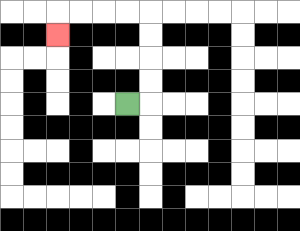{'start': '[5, 4]', 'end': '[2, 1]', 'path_directions': 'R,U,U,U,U,L,L,L,L,D', 'path_coordinates': '[[5, 4], [6, 4], [6, 3], [6, 2], [6, 1], [6, 0], [5, 0], [4, 0], [3, 0], [2, 0], [2, 1]]'}